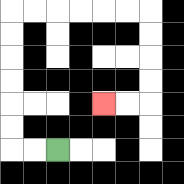{'start': '[2, 6]', 'end': '[4, 4]', 'path_directions': 'L,L,U,U,U,U,U,U,R,R,R,R,R,R,D,D,D,D,L,L', 'path_coordinates': '[[2, 6], [1, 6], [0, 6], [0, 5], [0, 4], [0, 3], [0, 2], [0, 1], [0, 0], [1, 0], [2, 0], [3, 0], [4, 0], [5, 0], [6, 0], [6, 1], [6, 2], [6, 3], [6, 4], [5, 4], [4, 4]]'}